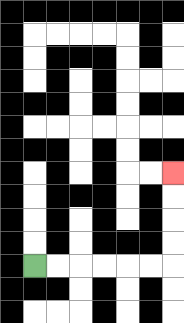{'start': '[1, 11]', 'end': '[7, 7]', 'path_directions': 'R,R,R,R,R,R,U,U,U,U', 'path_coordinates': '[[1, 11], [2, 11], [3, 11], [4, 11], [5, 11], [6, 11], [7, 11], [7, 10], [7, 9], [7, 8], [7, 7]]'}